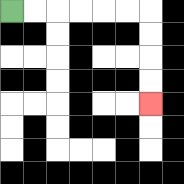{'start': '[0, 0]', 'end': '[6, 4]', 'path_directions': 'R,R,R,R,R,R,D,D,D,D', 'path_coordinates': '[[0, 0], [1, 0], [2, 0], [3, 0], [4, 0], [5, 0], [6, 0], [6, 1], [6, 2], [6, 3], [6, 4]]'}